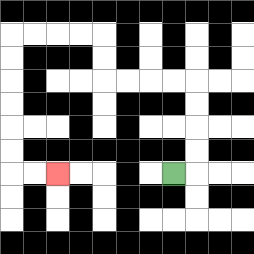{'start': '[7, 7]', 'end': '[2, 7]', 'path_directions': 'R,U,U,U,U,L,L,L,L,U,U,L,L,L,L,D,D,D,D,D,D,R,R', 'path_coordinates': '[[7, 7], [8, 7], [8, 6], [8, 5], [8, 4], [8, 3], [7, 3], [6, 3], [5, 3], [4, 3], [4, 2], [4, 1], [3, 1], [2, 1], [1, 1], [0, 1], [0, 2], [0, 3], [0, 4], [0, 5], [0, 6], [0, 7], [1, 7], [2, 7]]'}